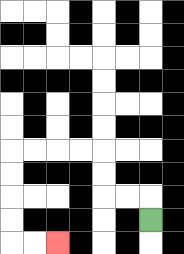{'start': '[6, 9]', 'end': '[2, 10]', 'path_directions': 'U,L,L,U,U,L,L,L,L,D,D,D,D,R,R', 'path_coordinates': '[[6, 9], [6, 8], [5, 8], [4, 8], [4, 7], [4, 6], [3, 6], [2, 6], [1, 6], [0, 6], [0, 7], [0, 8], [0, 9], [0, 10], [1, 10], [2, 10]]'}